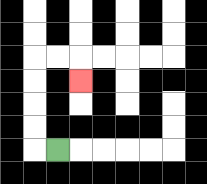{'start': '[2, 6]', 'end': '[3, 3]', 'path_directions': 'L,U,U,U,U,R,R,D', 'path_coordinates': '[[2, 6], [1, 6], [1, 5], [1, 4], [1, 3], [1, 2], [2, 2], [3, 2], [3, 3]]'}